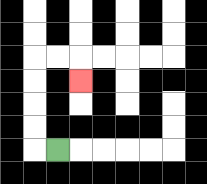{'start': '[2, 6]', 'end': '[3, 3]', 'path_directions': 'L,U,U,U,U,R,R,D', 'path_coordinates': '[[2, 6], [1, 6], [1, 5], [1, 4], [1, 3], [1, 2], [2, 2], [3, 2], [3, 3]]'}